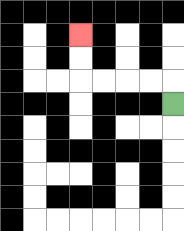{'start': '[7, 4]', 'end': '[3, 1]', 'path_directions': 'U,L,L,L,L,U,U', 'path_coordinates': '[[7, 4], [7, 3], [6, 3], [5, 3], [4, 3], [3, 3], [3, 2], [3, 1]]'}